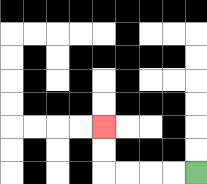{'start': '[8, 7]', 'end': '[4, 5]', 'path_directions': 'L,L,L,L,U,U', 'path_coordinates': '[[8, 7], [7, 7], [6, 7], [5, 7], [4, 7], [4, 6], [4, 5]]'}